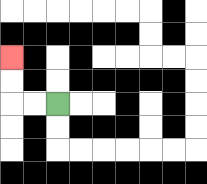{'start': '[2, 4]', 'end': '[0, 2]', 'path_directions': 'L,L,U,U', 'path_coordinates': '[[2, 4], [1, 4], [0, 4], [0, 3], [0, 2]]'}